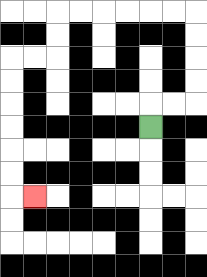{'start': '[6, 5]', 'end': '[1, 8]', 'path_directions': 'U,R,R,U,U,U,U,L,L,L,L,L,L,D,D,L,L,D,D,D,D,D,D,R', 'path_coordinates': '[[6, 5], [6, 4], [7, 4], [8, 4], [8, 3], [8, 2], [8, 1], [8, 0], [7, 0], [6, 0], [5, 0], [4, 0], [3, 0], [2, 0], [2, 1], [2, 2], [1, 2], [0, 2], [0, 3], [0, 4], [0, 5], [0, 6], [0, 7], [0, 8], [1, 8]]'}